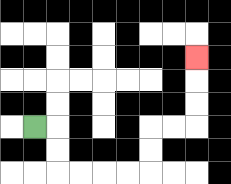{'start': '[1, 5]', 'end': '[8, 2]', 'path_directions': 'R,D,D,R,R,R,R,U,U,R,R,U,U,U', 'path_coordinates': '[[1, 5], [2, 5], [2, 6], [2, 7], [3, 7], [4, 7], [5, 7], [6, 7], [6, 6], [6, 5], [7, 5], [8, 5], [8, 4], [8, 3], [8, 2]]'}